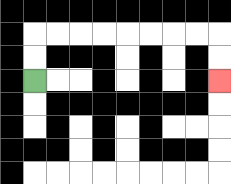{'start': '[1, 3]', 'end': '[9, 3]', 'path_directions': 'U,U,R,R,R,R,R,R,R,R,D,D', 'path_coordinates': '[[1, 3], [1, 2], [1, 1], [2, 1], [3, 1], [4, 1], [5, 1], [6, 1], [7, 1], [8, 1], [9, 1], [9, 2], [9, 3]]'}